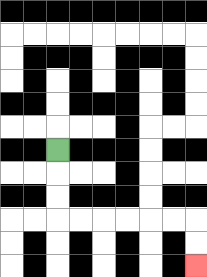{'start': '[2, 6]', 'end': '[8, 11]', 'path_directions': 'D,D,D,R,R,R,R,R,R,D,D', 'path_coordinates': '[[2, 6], [2, 7], [2, 8], [2, 9], [3, 9], [4, 9], [5, 9], [6, 9], [7, 9], [8, 9], [8, 10], [8, 11]]'}